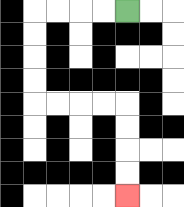{'start': '[5, 0]', 'end': '[5, 8]', 'path_directions': 'L,L,L,L,D,D,D,D,R,R,R,R,D,D,D,D', 'path_coordinates': '[[5, 0], [4, 0], [3, 0], [2, 0], [1, 0], [1, 1], [1, 2], [1, 3], [1, 4], [2, 4], [3, 4], [4, 4], [5, 4], [5, 5], [5, 6], [5, 7], [5, 8]]'}